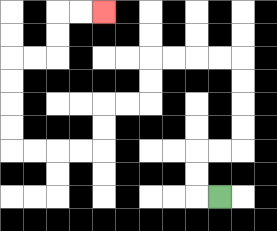{'start': '[9, 8]', 'end': '[4, 0]', 'path_directions': 'L,U,U,R,R,U,U,U,U,L,L,L,L,D,D,L,L,D,D,L,L,L,L,U,U,U,U,R,R,U,U,R,R', 'path_coordinates': '[[9, 8], [8, 8], [8, 7], [8, 6], [9, 6], [10, 6], [10, 5], [10, 4], [10, 3], [10, 2], [9, 2], [8, 2], [7, 2], [6, 2], [6, 3], [6, 4], [5, 4], [4, 4], [4, 5], [4, 6], [3, 6], [2, 6], [1, 6], [0, 6], [0, 5], [0, 4], [0, 3], [0, 2], [1, 2], [2, 2], [2, 1], [2, 0], [3, 0], [4, 0]]'}